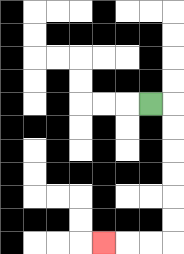{'start': '[6, 4]', 'end': '[4, 10]', 'path_directions': 'R,D,D,D,D,D,D,L,L,L', 'path_coordinates': '[[6, 4], [7, 4], [7, 5], [7, 6], [7, 7], [7, 8], [7, 9], [7, 10], [6, 10], [5, 10], [4, 10]]'}